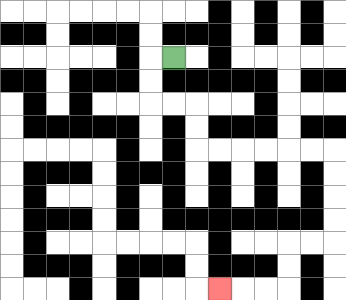{'start': '[7, 2]', 'end': '[9, 12]', 'path_directions': 'L,D,D,R,R,D,D,R,R,R,R,R,R,D,D,D,D,L,L,D,D,L,L,L', 'path_coordinates': '[[7, 2], [6, 2], [6, 3], [6, 4], [7, 4], [8, 4], [8, 5], [8, 6], [9, 6], [10, 6], [11, 6], [12, 6], [13, 6], [14, 6], [14, 7], [14, 8], [14, 9], [14, 10], [13, 10], [12, 10], [12, 11], [12, 12], [11, 12], [10, 12], [9, 12]]'}